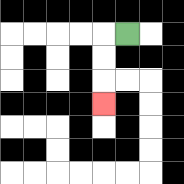{'start': '[5, 1]', 'end': '[4, 4]', 'path_directions': 'L,D,D,D', 'path_coordinates': '[[5, 1], [4, 1], [4, 2], [4, 3], [4, 4]]'}